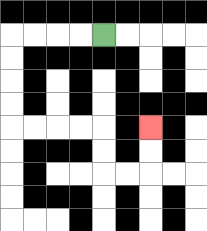{'start': '[4, 1]', 'end': '[6, 5]', 'path_directions': 'L,L,L,L,D,D,D,D,R,R,R,R,D,D,R,R,U,U', 'path_coordinates': '[[4, 1], [3, 1], [2, 1], [1, 1], [0, 1], [0, 2], [0, 3], [0, 4], [0, 5], [1, 5], [2, 5], [3, 5], [4, 5], [4, 6], [4, 7], [5, 7], [6, 7], [6, 6], [6, 5]]'}